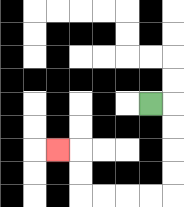{'start': '[6, 4]', 'end': '[2, 6]', 'path_directions': 'R,D,D,D,D,L,L,L,L,U,U,L', 'path_coordinates': '[[6, 4], [7, 4], [7, 5], [7, 6], [7, 7], [7, 8], [6, 8], [5, 8], [4, 8], [3, 8], [3, 7], [3, 6], [2, 6]]'}